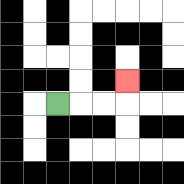{'start': '[2, 4]', 'end': '[5, 3]', 'path_directions': 'R,R,R,U', 'path_coordinates': '[[2, 4], [3, 4], [4, 4], [5, 4], [5, 3]]'}